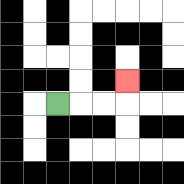{'start': '[2, 4]', 'end': '[5, 3]', 'path_directions': 'R,R,R,U', 'path_coordinates': '[[2, 4], [3, 4], [4, 4], [5, 4], [5, 3]]'}